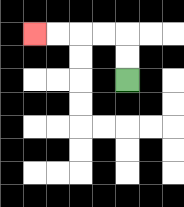{'start': '[5, 3]', 'end': '[1, 1]', 'path_directions': 'U,U,L,L,L,L', 'path_coordinates': '[[5, 3], [5, 2], [5, 1], [4, 1], [3, 1], [2, 1], [1, 1]]'}